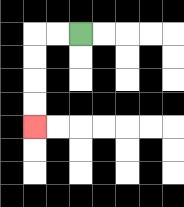{'start': '[3, 1]', 'end': '[1, 5]', 'path_directions': 'L,L,D,D,D,D', 'path_coordinates': '[[3, 1], [2, 1], [1, 1], [1, 2], [1, 3], [1, 4], [1, 5]]'}